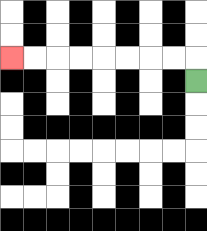{'start': '[8, 3]', 'end': '[0, 2]', 'path_directions': 'U,L,L,L,L,L,L,L,L', 'path_coordinates': '[[8, 3], [8, 2], [7, 2], [6, 2], [5, 2], [4, 2], [3, 2], [2, 2], [1, 2], [0, 2]]'}